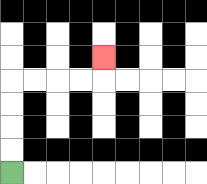{'start': '[0, 7]', 'end': '[4, 2]', 'path_directions': 'U,U,U,U,R,R,R,R,U', 'path_coordinates': '[[0, 7], [0, 6], [0, 5], [0, 4], [0, 3], [1, 3], [2, 3], [3, 3], [4, 3], [4, 2]]'}